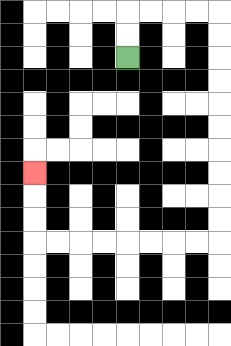{'start': '[5, 2]', 'end': '[1, 7]', 'path_directions': 'U,U,R,R,R,R,D,D,D,D,D,D,D,D,D,D,L,L,L,L,L,L,L,L,U,U,U', 'path_coordinates': '[[5, 2], [5, 1], [5, 0], [6, 0], [7, 0], [8, 0], [9, 0], [9, 1], [9, 2], [9, 3], [9, 4], [9, 5], [9, 6], [9, 7], [9, 8], [9, 9], [9, 10], [8, 10], [7, 10], [6, 10], [5, 10], [4, 10], [3, 10], [2, 10], [1, 10], [1, 9], [1, 8], [1, 7]]'}